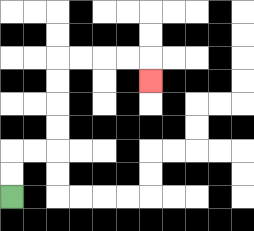{'start': '[0, 8]', 'end': '[6, 3]', 'path_directions': 'U,U,R,R,U,U,U,U,R,R,R,R,D', 'path_coordinates': '[[0, 8], [0, 7], [0, 6], [1, 6], [2, 6], [2, 5], [2, 4], [2, 3], [2, 2], [3, 2], [4, 2], [5, 2], [6, 2], [6, 3]]'}